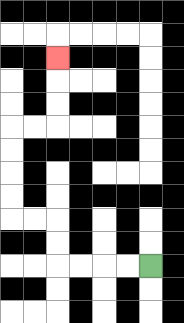{'start': '[6, 11]', 'end': '[2, 2]', 'path_directions': 'L,L,L,L,U,U,L,L,U,U,U,U,R,R,U,U,U', 'path_coordinates': '[[6, 11], [5, 11], [4, 11], [3, 11], [2, 11], [2, 10], [2, 9], [1, 9], [0, 9], [0, 8], [0, 7], [0, 6], [0, 5], [1, 5], [2, 5], [2, 4], [2, 3], [2, 2]]'}